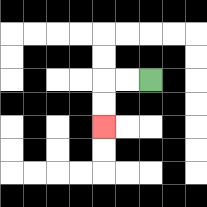{'start': '[6, 3]', 'end': '[4, 5]', 'path_directions': 'L,L,D,D', 'path_coordinates': '[[6, 3], [5, 3], [4, 3], [4, 4], [4, 5]]'}